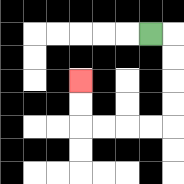{'start': '[6, 1]', 'end': '[3, 3]', 'path_directions': 'R,D,D,D,D,L,L,L,L,U,U', 'path_coordinates': '[[6, 1], [7, 1], [7, 2], [7, 3], [7, 4], [7, 5], [6, 5], [5, 5], [4, 5], [3, 5], [3, 4], [3, 3]]'}